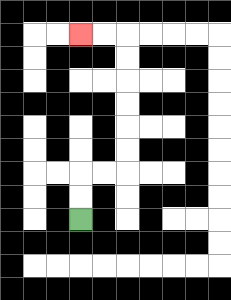{'start': '[3, 9]', 'end': '[3, 1]', 'path_directions': 'U,U,R,R,U,U,U,U,U,U,L,L', 'path_coordinates': '[[3, 9], [3, 8], [3, 7], [4, 7], [5, 7], [5, 6], [5, 5], [5, 4], [5, 3], [5, 2], [5, 1], [4, 1], [3, 1]]'}